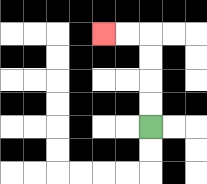{'start': '[6, 5]', 'end': '[4, 1]', 'path_directions': 'U,U,U,U,L,L', 'path_coordinates': '[[6, 5], [6, 4], [6, 3], [6, 2], [6, 1], [5, 1], [4, 1]]'}